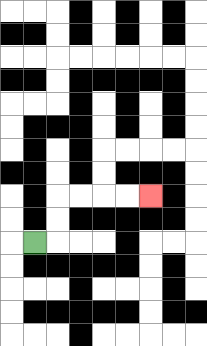{'start': '[1, 10]', 'end': '[6, 8]', 'path_directions': 'R,U,U,R,R,R,R', 'path_coordinates': '[[1, 10], [2, 10], [2, 9], [2, 8], [3, 8], [4, 8], [5, 8], [6, 8]]'}